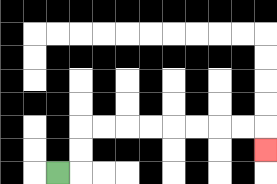{'start': '[2, 7]', 'end': '[11, 6]', 'path_directions': 'R,U,U,R,R,R,R,R,R,R,R,D', 'path_coordinates': '[[2, 7], [3, 7], [3, 6], [3, 5], [4, 5], [5, 5], [6, 5], [7, 5], [8, 5], [9, 5], [10, 5], [11, 5], [11, 6]]'}